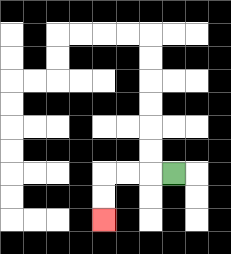{'start': '[7, 7]', 'end': '[4, 9]', 'path_directions': 'L,L,L,D,D', 'path_coordinates': '[[7, 7], [6, 7], [5, 7], [4, 7], [4, 8], [4, 9]]'}